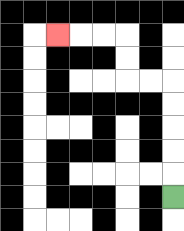{'start': '[7, 8]', 'end': '[2, 1]', 'path_directions': 'U,U,U,U,U,L,L,U,U,L,L,L', 'path_coordinates': '[[7, 8], [7, 7], [7, 6], [7, 5], [7, 4], [7, 3], [6, 3], [5, 3], [5, 2], [5, 1], [4, 1], [3, 1], [2, 1]]'}